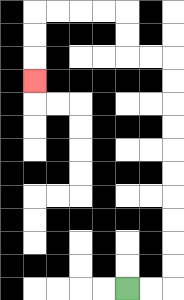{'start': '[5, 12]', 'end': '[1, 3]', 'path_directions': 'R,R,U,U,U,U,U,U,U,U,U,U,L,L,U,U,L,L,L,L,D,D,D', 'path_coordinates': '[[5, 12], [6, 12], [7, 12], [7, 11], [7, 10], [7, 9], [7, 8], [7, 7], [7, 6], [7, 5], [7, 4], [7, 3], [7, 2], [6, 2], [5, 2], [5, 1], [5, 0], [4, 0], [3, 0], [2, 0], [1, 0], [1, 1], [1, 2], [1, 3]]'}